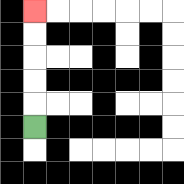{'start': '[1, 5]', 'end': '[1, 0]', 'path_directions': 'U,U,U,U,U', 'path_coordinates': '[[1, 5], [1, 4], [1, 3], [1, 2], [1, 1], [1, 0]]'}